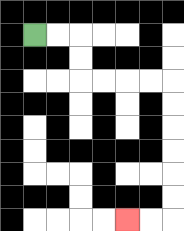{'start': '[1, 1]', 'end': '[5, 9]', 'path_directions': 'R,R,D,D,R,R,R,R,D,D,D,D,D,D,L,L', 'path_coordinates': '[[1, 1], [2, 1], [3, 1], [3, 2], [3, 3], [4, 3], [5, 3], [6, 3], [7, 3], [7, 4], [7, 5], [7, 6], [7, 7], [7, 8], [7, 9], [6, 9], [5, 9]]'}